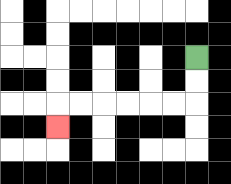{'start': '[8, 2]', 'end': '[2, 5]', 'path_directions': 'D,D,L,L,L,L,L,L,D', 'path_coordinates': '[[8, 2], [8, 3], [8, 4], [7, 4], [6, 4], [5, 4], [4, 4], [3, 4], [2, 4], [2, 5]]'}